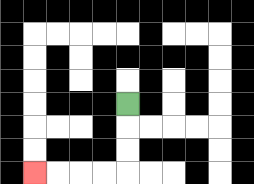{'start': '[5, 4]', 'end': '[1, 7]', 'path_directions': 'D,D,D,L,L,L,L', 'path_coordinates': '[[5, 4], [5, 5], [5, 6], [5, 7], [4, 7], [3, 7], [2, 7], [1, 7]]'}